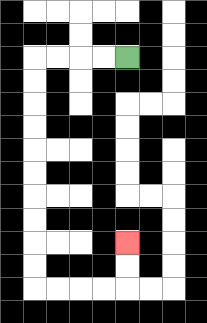{'start': '[5, 2]', 'end': '[5, 10]', 'path_directions': 'L,L,L,L,D,D,D,D,D,D,D,D,D,D,R,R,R,R,U,U', 'path_coordinates': '[[5, 2], [4, 2], [3, 2], [2, 2], [1, 2], [1, 3], [1, 4], [1, 5], [1, 6], [1, 7], [1, 8], [1, 9], [1, 10], [1, 11], [1, 12], [2, 12], [3, 12], [4, 12], [5, 12], [5, 11], [5, 10]]'}